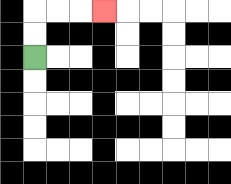{'start': '[1, 2]', 'end': '[4, 0]', 'path_directions': 'U,U,R,R,R', 'path_coordinates': '[[1, 2], [1, 1], [1, 0], [2, 0], [3, 0], [4, 0]]'}